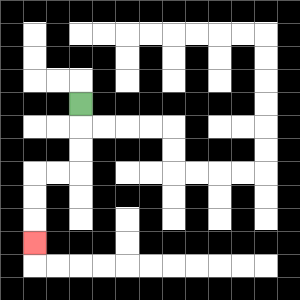{'start': '[3, 4]', 'end': '[1, 10]', 'path_directions': 'D,D,D,L,L,D,D,D', 'path_coordinates': '[[3, 4], [3, 5], [3, 6], [3, 7], [2, 7], [1, 7], [1, 8], [1, 9], [1, 10]]'}